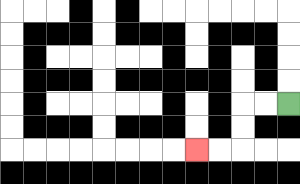{'start': '[12, 4]', 'end': '[8, 6]', 'path_directions': 'L,L,D,D,L,L', 'path_coordinates': '[[12, 4], [11, 4], [10, 4], [10, 5], [10, 6], [9, 6], [8, 6]]'}